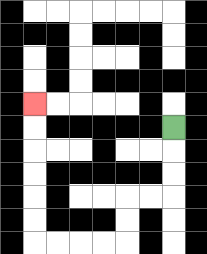{'start': '[7, 5]', 'end': '[1, 4]', 'path_directions': 'D,D,D,L,L,D,D,L,L,L,L,U,U,U,U,U,U', 'path_coordinates': '[[7, 5], [7, 6], [7, 7], [7, 8], [6, 8], [5, 8], [5, 9], [5, 10], [4, 10], [3, 10], [2, 10], [1, 10], [1, 9], [1, 8], [1, 7], [1, 6], [1, 5], [1, 4]]'}